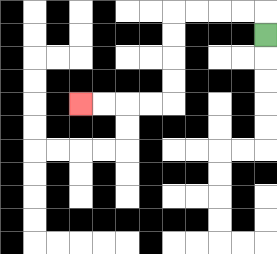{'start': '[11, 1]', 'end': '[3, 4]', 'path_directions': 'U,L,L,L,L,D,D,D,D,L,L,L,L', 'path_coordinates': '[[11, 1], [11, 0], [10, 0], [9, 0], [8, 0], [7, 0], [7, 1], [7, 2], [7, 3], [7, 4], [6, 4], [5, 4], [4, 4], [3, 4]]'}